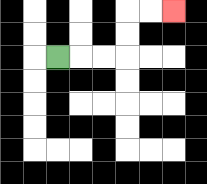{'start': '[2, 2]', 'end': '[7, 0]', 'path_directions': 'R,R,R,U,U,R,R', 'path_coordinates': '[[2, 2], [3, 2], [4, 2], [5, 2], [5, 1], [5, 0], [6, 0], [7, 0]]'}